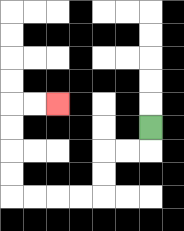{'start': '[6, 5]', 'end': '[2, 4]', 'path_directions': 'D,L,L,D,D,L,L,L,L,U,U,U,U,R,R', 'path_coordinates': '[[6, 5], [6, 6], [5, 6], [4, 6], [4, 7], [4, 8], [3, 8], [2, 8], [1, 8], [0, 8], [0, 7], [0, 6], [0, 5], [0, 4], [1, 4], [2, 4]]'}